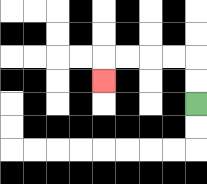{'start': '[8, 4]', 'end': '[4, 3]', 'path_directions': 'U,U,L,L,L,L,D', 'path_coordinates': '[[8, 4], [8, 3], [8, 2], [7, 2], [6, 2], [5, 2], [4, 2], [4, 3]]'}